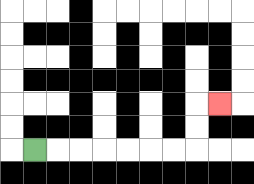{'start': '[1, 6]', 'end': '[9, 4]', 'path_directions': 'R,R,R,R,R,R,R,U,U,R', 'path_coordinates': '[[1, 6], [2, 6], [3, 6], [4, 6], [5, 6], [6, 6], [7, 6], [8, 6], [8, 5], [8, 4], [9, 4]]'}